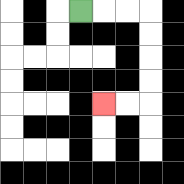{'start': '[3, 0]', 'end': '[4, 4]', 'path_directions': 'R,R,R,D,D,D,D,L,L', 'path_coordinates': '[[3, 0], [4, 0], [5, 0], [6, 0], [6, 1], [6, 2], [6, 3], [6, 4], [5, 4], [4, 4]]'}